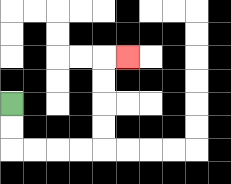{'start': '[0, 4]', 'end': '[5, 2]', 'path_directions': 'D,D,R,R,R,R,U,U,U,U,R', 'path_coordinates': '[[0, 4], [0, 5], [0, 6], [1, 6], [2, 6], [3, 6], [4, 6], [4, 5], [4, 4], [4, 3], [4, 2], [5, 2]]'}